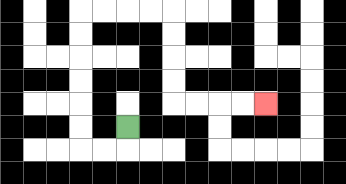{'start': '[5, 5]', 'end': '[11, 4]', 'path_directions': 'D,L,L,U,U,U,U,U,U,R,R,R,R,D,D,D,D,R,R,R,R', 'path_coordinates': '[[5, 5], [5, 6], [4, 6], [3, 6], [3, 5], [3, 4], [3, 3], [3, 2], [3, 1], [3, 0], [4, 0], [5, 0], [6, 0], [7, 0], [7, 1], [7, 2], [7, 3], [7, 4], [8, 4], [9, 4], [10, 4], [11, 4]]'}